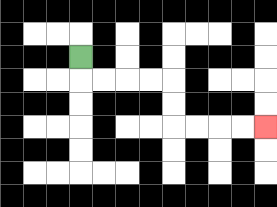{'start': '[3, 2]', 'end': '[11, 5]', 'path_directions': 'D,R,R,R,R,D,D,R,R,R,R', 'path_coordinates': '[[3, 2], [3, 3], [4, 3], [5, 3], [6, 3], [7, 3], [7, 4], [7, 5], [8, 5], [9, 5], [10, 5], [11, 5]]'}